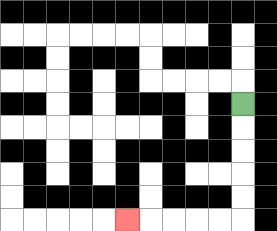{'start': '[10, 4]', 'end': '[5, 9]', 'path_directions': 'D,D,D,D,D,L,L,L,L,L', 'path_coordinates': '[[10, 4], [10, 5], [10, 6], [10, 7], [10, 8], [10, 9], [9, 9], [8, 9], [7, 9], [6, 9], [5, 9]]'}